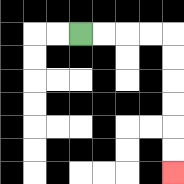{'start': '[3, 1]', 'end': '[7, 7]', 'path_directions': 'R,R,R,R,D,D,D,D,D,D', 'path_coordinates': '[[3, 1], [4, 1], [5, 1], [6, 1], [7, 1], [7, 2], [7, 3], [7, 4], [7, 5], [7, 6], [7, 7]]'}